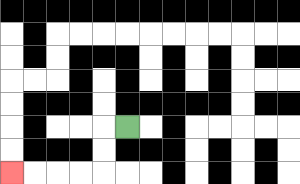{'start': '[5, 5]', 'end': '[0, 7]', 'path_directions': 'L,D,D,L,L,L,L', 'path_coordinates': '[[5, 5], [4, 5], [4, 6], [4, 7], [3, 7], [2, 7], [1, 7], [0, 7]]'}